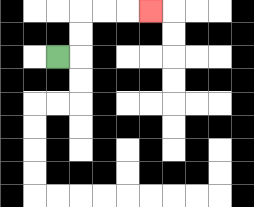{'start': '[2, 2]', 'end': '[6, 0]', 'path_directions': 'R,U,U,R,R,R', 'path_coordinates': '[[2, 2], [3, 2], [3, 1], [3, 0], [4, 0], [5, 0], [6, 0]]'}